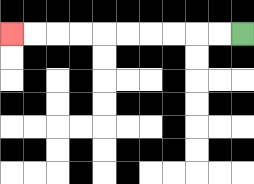{'start': '[10, 1]', 'end': '[0, 1]', 'path_directions': 'L,L,L,L,L,L,L,L,L,L', 'path_coordinates': '[[10, 1], [9, 1], [8, 1], [7, 1], [6, 1], [5, 1], [4, 1], [3, 1], [2, 1], [1, 1], [0, 1]]'}